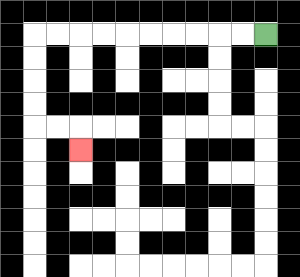{'start': '[11, 1]', 'end': '[3, 6]', 'path_directions': 'L,L,L,L,L,L,L,L,L,L,D,D,D,D,R,R,D', 'path_coordinates': '[[11, 1], [10, 1], [9, 1], [8, 1], [7, 1], [6, 1], [5, 1], [4, 1], [3, 1], [2, 1], [1, 1], [1, 2], [1, 3], [1, 4], [1, 5], [2, 5], [3, 5], [3, 6]]'}